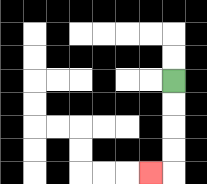{'start': '[7, 3]', 'end': '[6, 7]', 'path_directions': 'D,D,D,D,L', 'path_coordinates': '[[7, 3], [7, 4], [7, 5], [7, 6], [7, 7], [6, 7]]'}